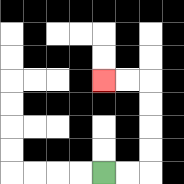{'start': '[4, 7]', 'end': '[4, 3]', 'path_directions': 'R,R,U,U,U,U,L,L', 'path_coordinates': '[[4, 7], [5, 7], [6, 7], [6, 6], [6, 5], [6, 4], [6, 3], [5, 3], [4, 3]]'}